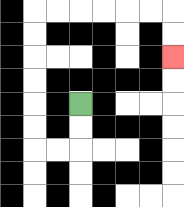{'start': '[3, 4]', 'end': '[7, 2]', 'path_directions': 'D,D,L,L,U,U,U,U,U,U,R,R,R,R,R,R,D,D', 'path_coordinates': '[[3, 4], [3, 5], [3, 6], [2, 6], [1, 6], [1, 5], [1, 4], [1, 3], [1, 2], [1, 1], [1, 0], [2, 0], [3, 0], [4, 0], [5, 0], [6, 0], [7, 0], [7, 1], [7, 2]]'}